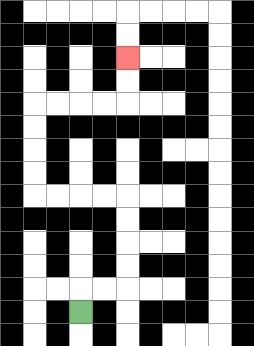{'start': '[3, 13]', 'end': '[5, 2]', 'path_directions': 'U,R,R,U,U,U,U,L,L,L,L,U,U,U,U,R,R,R,R,U,U', 'path_coordinates': '[[3, 13], [3, 12], [4, 12], [5, 12], [5, 11], [5, 10], [5, 9], [5, 8], [4, 8], [3, 8], [2, 8], [1, 8], [1, 7], [1, 6], [1, 5], [1, 4], [2, 4], [3, 4], [4, 4], [5, 4], [5, 3], [5, 2]]'}